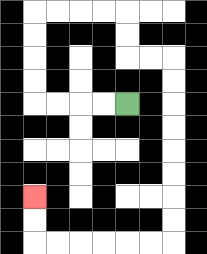{'start': '[5, 4]', 'end': '[1, 8]', 'path_directions': 'L,L,L,L,U,U,U,U,R,R,R,R,D,D,R,R,D,D,D,D,D,D,D,D,L,L,L,L,L,L,U,U', 'path_coordinates': '[[5, 4], [4, 4], [3, 4], [2, 4], [1, 4], [1, 3], [1, 2], [1, 1], [1, 0], [2, 0], [3, 0], [4, 0], [5, 0], [5, 1], [5, 2], [6, 2], [7, 2], [7, 3], [7, 4], [7, 5], [7, 6], [7, 7], [7, 8], [7, 9], [7, 10], [6, 10], [5, 10], [4, 10], [3, 10], [2, 10], [1, 10], [1, 9], [1, 8]]'}